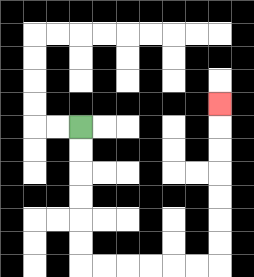{'start': '[3, 5]', 'end': '[9, 4]', 'path_directions': 'D,D,D,D,D,D,R,R,R,R,R,R,U,U,U,U,U,U,U', 'path_coordinates': '[[3, 5], [3, 6], [3, 7], [3, 8], [3, 9], [3, 10], [3, 11], [4, 11], [5, 11], [6, 11], [7, 11], [8, 11], [9, 11], [9, 10], [9, 9], [9, 8], [9, 7], [9, 6], [9, 5], [9, 4]]'}